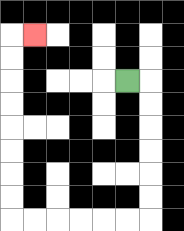{'start': '[5, 3]', 'end': '[1, 1]', 'path_directions': 'R,D,D,D,D,D,D,L,L,L,L,L,L,U,U,U,U,U,U,U,U,R', 'path_coordinates': '[[5, 3], [6, 3], [6, 4], [6, 5], [6, 6], [6, 7], [6, 8], [6, 9], [5, 9], [4, 9], [3, 9], [2, 9], [1, 9], [0, 9], [0, 8], [0, 7], [0, 6], [0, 5], [0, 4], [0, 3], [0, 2], [0, 1], [1, 1]]'}